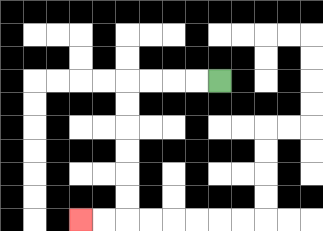{'start': '[9, 3]', 'end': '[3, 9]', 'path_directions': 'L,L,L,L,D,D,D,D,D,D,L,L', 'path_coordinates': '[[9, 3], [8, 3], [7, 3], [6, 3], [5, 3], [5, 4], [5, 5], [5, 6], [5, 7], [5, 8], [5, 9], [4, 9], [3, 9]]'}